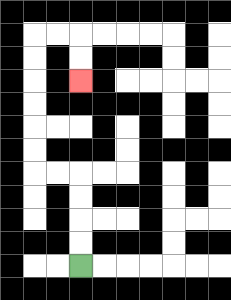{'start': '[3, 11]', 'end': '[3, 3]', 'path_directions': 'U,U,U,U,L,L,U,U,U,U,U,U,R,R,D,D', 'path_coordinates': '[[3, 11], [3, 10], [3, 9], [3, 8], [3, 7], [2, 7], [1, 7], [1, 6], [1, 5], [1, 4], [1, 3], [1, 2], [1, 1], [2, 1], [3, 1], [3, 2], [3, 3]]'}